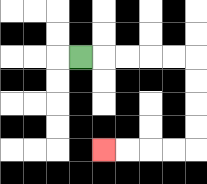{'start': '[3, 2]', 'end': '[4, 6]', 'path_directions': 'R,R,R,R,R,D,D,D,D,L,L,L,L', 'path_coordinates': '[[3, 2], [4, 2], [5, 2], [6, 2], [7, 2], [8, 2], [8, 3], [8, 4], [8, 5], [8, 6], [7, 6], [6, 6], [5, 6], [4, 6]]'}